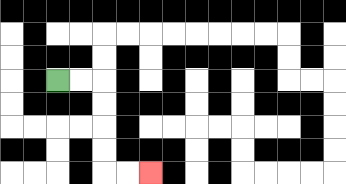{'start': '[2, 3]', 'end': '[6, 7]', 'path_directions': 'R,R,D,D,D,D,R,R', 'path_coordinates': '[[2, 3], [3, 3], [4, 3], [4, 4], [4, 5], [4, 6], [4, 7], [5, 7], [6, 7]]'}